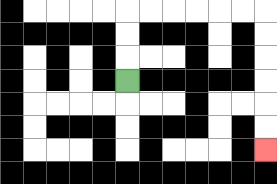{'start': '[5, 3]', 'end': '[11, 6]', 'path_directions': 'U,U,U,R,R,R,R,R,R,D,D,D,D,D,D', 'path_coordinates': '[[5, 3], [5, 2], [5, 1], [5, 0], [6, 0], [7, 0], [8, 0], [9, 0], [10, 0], [11, 0], [11, 1], [11, 2], [11, 3], [11, 4], [11, 5], [11, 6]]'}